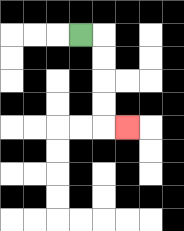{'start': '[3, 1]', 'end': '[5, 5]', 'path_directions': 'R,D,D,D,D,R', 'path_coordinates': '[[3, 1], [4, 1], [4, 2], [4, 3], [4, 4], [4, 5], [5, 5]]'}